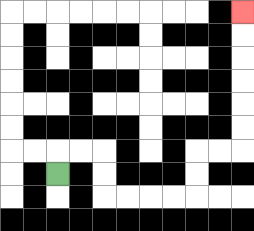{'start': '[2, 7]', 'end': '[10, 0]', 'path_directions': 'U,R,R,D,D,R,R,R,R,U,U,R,R,U,U,U,U,U,U', 'path_coordinates': '[[2, 7], [2, 6], [3, 6], [4, 6], [4, 7], [4, 8], [5, 8], [6, 8], [7, 8], [8, 8], [8, 7], [8, 6], [9, 6], [10, 6], [10, 5], [10, 4], [10, 3], [10, 2], [10, 1], [10, 0]]'}